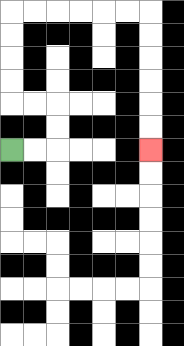{'start': '[0, 6]', 'end': '[6, 6]', 'path_directions': 'R,R,U,U,L,L,U,U,U,U,R,R,R,R,R,R,D,D,D,D,D,D', 'path_coordinates': '[[0, 6], [1, 6], [2, 6], [2, 5], [2, 4], [1, 4], [0, 4], [0, 3], [0, 2], [0, 1], [0, 0], [1, 0], [2, 0], [3, 0], [4, 0], [5, 0], [6, 0], [6, 1], [6, 2], [6, 3], [6, 4], [6, 5], [6, 6]]'}